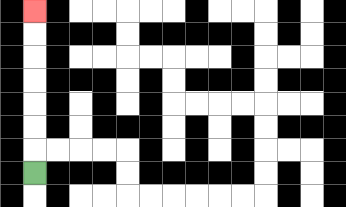{'start': '[1, 7]', 'end': '[1, 0]', 'path_directions': 'U,U,U,U,U,U,U', 'path_coordinates': '[[1, 7], [1, 6], [1, 5], [1, 4], [1, 3], [1, 2], [1, 1], [1, 0]]'}